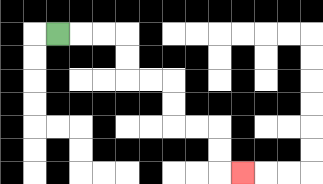{'start': '[2, 1]', 'end': '[10, 7]', 'path_directions': 'R,R,R,D,D,R,R,D,D,R,R,D,D,R', 'path_coordinates': '[[2, 1], [3, 1], [4, 1], [5, 1], [5, 2], [5, 3], [6, 3], [7, 3], [7, 4], [7, 5], [8, 5], [9, 5], [9, 6], [9, 7], [10, 7]]'}